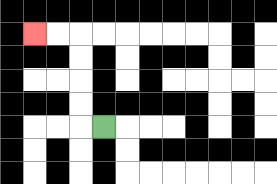{'start': '[4, 5]', 'end': '[1, 1]', 'path_directions': 'L,U,U,U,U,L,L', 'path_coordinates': '[[4, 5], [3, 5], [3, 4], [3, 3], [3, 2], [3, 1], [2, 1], [1, 1]]'}